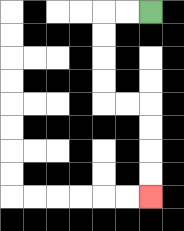{'start': '[6, 0]', 'end': '[6, 8]', 'path_directions': 'L,L,D,D,D,D,R,R,D,D,D,D', 'path_coordinates': '[[6, 0], [5, 0], [4, 0], [4, 1], [4, 2], [4, 3], [4, 4], [5, 4], [6, 4], [6, 5], [6, 6], [6, 7], [6, 8]]'}